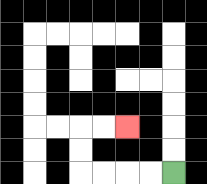{'start': '[7, 7]', 'end': '[5, 5]', 'path_directions': 'L,L,L,L,U,U,R,R', 'path_coordinates': '[[7, 7], [6, 7], [5, 7], [4, 7], [3, 7], [3, 6], [3, 5], [4, 5], [5, 5]]'}